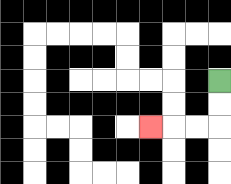{'start': '[9, 3]', 'end': '[6, 5]', 'path_directions': 'D,D,L,L,L', 'path_coordinates': '[[9, 3], [9, 4], [9, 5], [8, 5], [7, 5], [6, 5]]'}